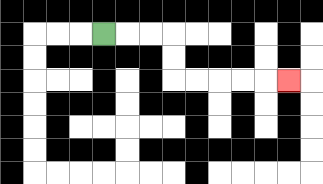{'start': '[4, 1]', 'end': '[12, 3]', 'path_directions': 'R,R,R,D,D,R,R,R,R,R', 'path_coordinates': '[[4, 1], [5, 1], [6, 1], [7, 1], [7, 2], [7, 3], [8, 3], [9, 3], [10, 3], [11, 3], [12, 3]]'}